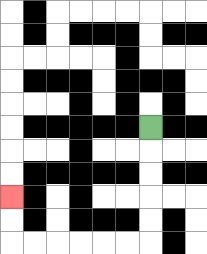{'start': '[6, 5]', 'end': '[0, 8]', 'path_directions': 'D,D,D,D,D,L,L,L,L,L,L,U,U', 'path_coordinates': '[[6, 5], [6, 6], [6, 7], [6, 8], [6, 9], [6, 10], [5, 10], [4, 10], [3, 10], [2, 10], [1, 10], [0, 10], [0, 9], [0, 8]]'}